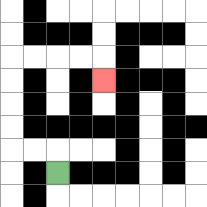{'start': '[2, 7]', 'end': '[4, 3]', 'path_directions': 'U,L,L,U,U,U,U,R,R,R,R,D', 'path_coordinates': '[[2, 7], [2, 6], [1, 6], [0, 6], [0, 5], [0, 4], [0, 3], [0, 2], [1, 2], [2, 2], [3, 2], [4, 2], [4, 3]]'}